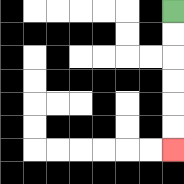{'start': '[7, 0]', 'end': '[7, 6]', 'path_directions': 'D,D,D,D,D,D', 'path_coordinates': '[[7, 0], [7, 1], [7, 2], [7, 3], [7, 4], [7, 5], [7, 6]]'}